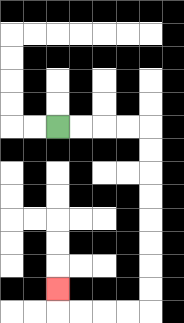{'start': '[2, 5]', 'end': '[2, 12]', 'path_directions': 'R,R,R,R,D,D,D,D,D,D,D,D,L,L,L,L,U', 'path_coordinates': '[[2, 5], [3, 5], [4, 5], [5, 5], [6, 5], [6, 6], [6, 7], [6, 8], [6, 9], [6, 10], [6, 11], [6, 12], [6, 13], [5, 13], [4, 13], [3, 13], [2, 13], [2, 12]]'}